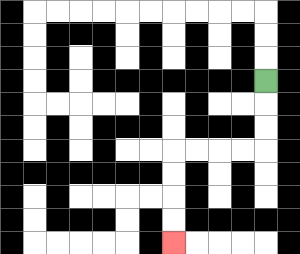{'start': '[11, 3]', 'end': '[7, 10]', 'path_directions': 'D,D,D,L,L,L,L,D,D,D,D', 'path_coordinates': '[[11, 3], [11, 4], [11, 5], [11, 6], [10, 6], [9, 6], [8, 6], [7, 6], [7, 7], [7, 8], [7, 9], [7, 10]]'}